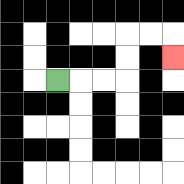{'start': '[2, 3]', 'end': '[7, 2]', 'path_directions': 'R,R,R,U,U,R,R,D', 'path_coordinates': '[[2, 3], [3, 3], [4, 3], [5, 3], [5, 2], [5, 1], [6, 1], [7, 1], [7, 2]]'}